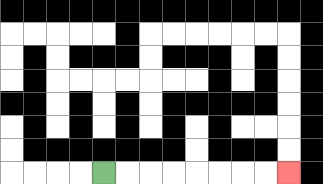{'start': '[4, 7]', 'end': '[12, 7]', 'path_directions': 'R,R,R,R,R,R,R,R', 'path_coordinates': '[[4, 7], [5, 7], [6, 7], [7, 7], [8, 7], [9, 7], [10, 7], [11, 7], [12, 7]]'}